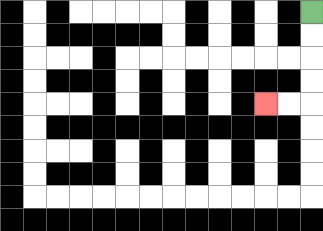{'start': '[13, 0]', 'end': '[11, 4]', 'path_directions': 'D,D,D,D,L,L', 'path_coordinates': '[[13, 0], [13, 1], [13, 2], [13, 3], [13, 4], [12, 4], [11, 4]]'}